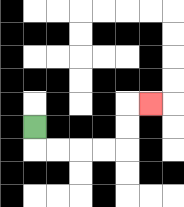{'start': '[1, 5]', 'end': '[6, 4]', 'path_directions': 'D,R,R,R,R,U,U,R', 'path_coordinates': '[[1, 5], [1, 6], [2, 6], [3, 6], [4, 6], [5, 6], [5, 5], [5, 4], [6, 4]]'}